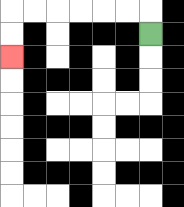{'start': '[6, 1]', 'end': '[0, 2]', 'path_directions': 'U,L,L,L,L,L,L,D,D', 'path_coordinates': '[[6, 1], [6, 0], [5, 0], [4, 0], [3, 0], [2, 0], [1, 0], [0, 0], [0, 1], [0, 2]]'}